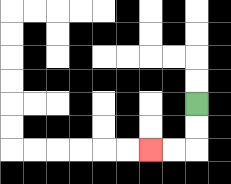{'start': '[8, 4]', 'end': '[6, 6]', 'path_directions': 'D,D,L,L', 'path_coordinates': '[[8, 4], [8, 5], [8, 6], [7, 6], [6, 6]]'}